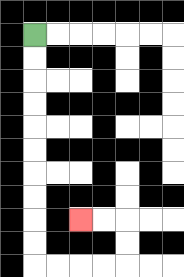{'start': '[1, 1]', 'end': '[3, 9]', 'path_directions': 'D,D,D,D,D,D,D,D,D,D,R,R,R,R,U,U,L,L', 'path_coordinates': '[[1, 1], [1, 2], [1, 3], [1, 4], [1, 5], [1, 6], [1, 7], [1, 8], [1, 9], [1, 10], [1, 11], [2, 11], [3, 11], [4, 11], [5, 11], [5, 10], [5, 9], [4, 9], [3, 9]]'}